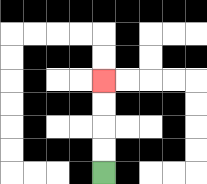{'start': '[4, 7]', 'end': '[4, 3]', 'path_directions': 'U,U,U,U', 'path_coordinates': '[[4, 7], [4, 6], [4, 5], [4, 4], [4, 3]]'}